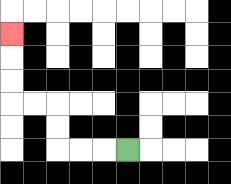{'start': '[5, 6]', 'end': '[0, 1]', 'path_directions': 'L,L,L,U,U,L,L,U,U,U', 'path_coordinates': '[[5, 6], [4, 6], [3, 6], [2, 6], [2, 5], [2, 4], [1, 4], [0, 4], [0, 3], [0, 2], [0, 1]]'}